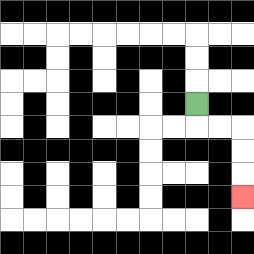{'start': '[8, 4]', 'end': '[10, 8]', 'path_directions': 'D,R,R,D,D,D', 'path_coordinates': '[[8, 4], [8, 5], [9, 5], [10, 5], [10, 6], [10, 7], [10, 8]]'}